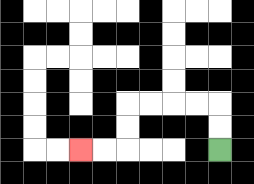{'start': '[9, 6]', 'end': '[3, 6]', 'path_directions': 'U,U,L,L,L,L,D,D,L,L', 'path_coordinates': '[[9, 6], [9, 5], [9, 4], [8, 4], [7, 4], [6, 4], [5, 4], [5, 5], [5, 6], [4, 6], [3, 6]]'}